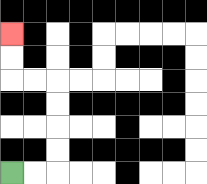{'start': '[0, 7]', 'end': '[0, 1]', 'path_directions': 'R,R,U,U,U,U,L,L,U,U', 'path_coordinates': '[[0, 7], [1, 7], [2, 7], [2, 6], [2, 5], [2, 4], [2, 3], [1, 3], [0, 3], [0, 2], [0, 1]]'}